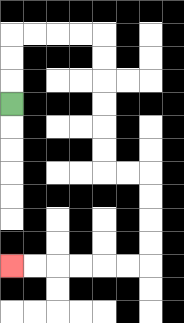{'start': '[0, 4]', 'end': '[0, 11]', 'path_directions': 'U,U,U,R,R,R,R,D,D,D,D,D,D,R,R,D,D,D,D,L,L,L,L,L,L', 'path_coordinates': '[[0, 4], [0, 3], [0, 2], [0, 1], [1, 1], [2, 1], [3, 1], [4, 1], [4, 2], [4, 3], [4, 4], [4, 5], [4, 6], [4, 7], [5, 7], [6, 7], [6, 8], [6, 9], [6, 10], [6, 11], [5, 11], [4, 11], [3, 11], [2, 11], [1, 11], [0, 11]]'}